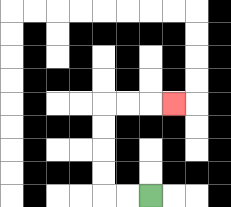{'start': '[6, 8]', 'end': '[7, 4]', 'path_directions': 'L,L,U,U,U,U,R,R,R', 'path_coordinates': '[[6, 8], [5, 8], [4, 8], [4, 7], [4, 6], [4, 5], [4, 4], [5, 4], [6, 4], [7, 4]]'}